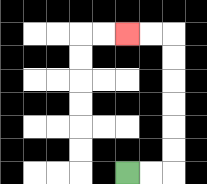{'start': '[5, 7]', 'end': '[5, 1]', 'path_directions': 'R,R,U,U,U,U,U,U,L,L', 'path_coordinates': '[[5, 7], [6, 7], [7, 7], [7, 6], [7, 5], [7, 4], [7, 3], [7, 2], [7, 1], [6, 1], [5, 1]]'}